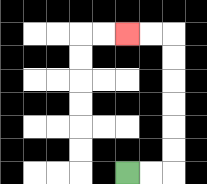{'start': '[5, 7]', 'end': '[5, 1]', 'path_directions': 'R,R,U,U,U,U,U,U,L,L', 'path_coordinates': '[[5, 7], [6, 7], [7, 7], [7, 6], [7, 5], [7, 4], [7, 3], [7, 2], [7, 1], [6, 1], [5, 1]]'}